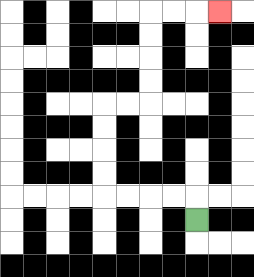{'start': '[8, 9]', 'end': '[9, 0]', 'path_directions': 'U,L,L,L,L,U,U,U,U,R,R,U,U,U,U,R,R,R', 'path_coordinates': '[[8, 9], [8, 8], [7, 8], [6, 8], [5, 8], [4, 8], [4, 7], [4, 6], [4, 5], [4, 4], [5, 4], [6, 4], [6, 3], [6, 2], [6, 1], [6, 0], [7, 0], [8, 0], [9, 0]]'}